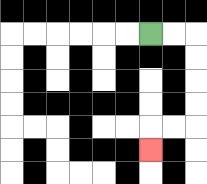{'start': '[6, 1]', 'end': '[6, 6]', 'path_directions': 'R,R,D,D,D,D,L,L,D', 'path_coordinates': '[[6, 1], [7, 1], [8, 1], [8, 2], [8, 3], [8, 4], [8, 5], [7, 5], [6, 5], [6, 6]]'}